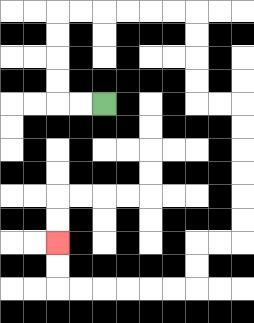{'start': '[4, 4]', 'end': '[2, 10]', 'path_directions': 'L,L,U,U,U,U,R,R,R,R,R,R,D,D,D,D,R,R,D,D,D,D,D,D,L,L,D,D,L,L,L,L,L,L,U,U', 'path_coordinates': '[[4, 4], [3, 4], [2, 4], [2, 3], [2, 2], [2, 1], [2, 0], [3, 0], [4, 0], [5, 0], [6, 0], [7, 0], [8, 0], [8, 1], [8, 2], [8, 3], [8, 4], [9, 4], [10, 4], [10, 5], [10, 6], [10, 7], [10, 8], [10, 9], [10, 10], [9, 10], [8, 10], [8, 11], [8, 12], [7, 12], [6, 12], [5, 12], [4, 12], [3, 12], [2, 12], [2, 11], [2, 10]]'}